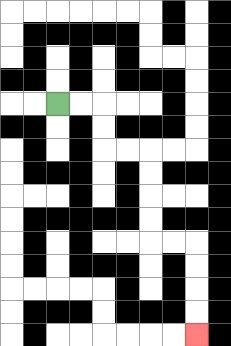{'start': '[2, 4]', 'end': '[8, 14]', 'path_directions': 'R,R,D,D,R,R,D,D,D,D,R,R,D,D,D,D', 'path_coordinates': '[[2, 4], [3, 4], [4, 4], [4, 5], [4, 6], [5, 6], [6, 6], [6, 7], [6, 8], [6, 9], [6, 10], [7, 10], [8, 10], [8, 11], [8, 12], [8, 13], [8, 14]]'}